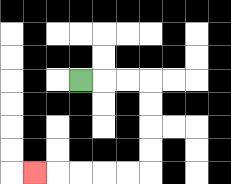{'start': '[3, 3]', 'end': '[1, 7]', 'path_directions': 'R,R,R,D,D,D,D,L,L,L,L,L', 'path_coordinates': '[[3, 3], [4, 3], [5, 3], [6, 3], [6, 4], [6, 5], [6, 6], [6, 7], [5, 7], [4, 7], [3, 7], [2, 7], [1, 7]]'}